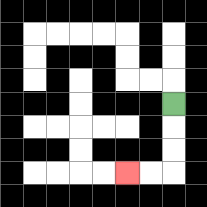{'start': '[7, 4]', 'end': '[5, 7]', 'path_directions': 'D,D,D,L,L', 'path_coordinates': '[[7, 4], [7, 5], [7, 6], [7, 7], [6, 7], [5, 7]]'}